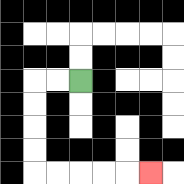{'start': '[3, 3]', 'end': '[6, 7]', 'path_directions': 'L,L,D,D,D,D,R,R,R,R,R', 'path_coordinates': '[[3, 3], [2, 3], [1, 3], [1, 4], [1, 5], [1, 6], [1, 7], [2, 7], [3, 7], [4, 7], [5, 7], [6, 7]]'}